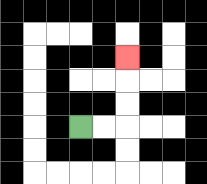{'start': '[3, 5]', 'end': '[5, 2]', 'path_directions': 'R,R,U,U,U', 'path_coordinates': '[[3, 5], [4, 5], [5, 5], [5, 4], [5, 3], [5, 2]]'}